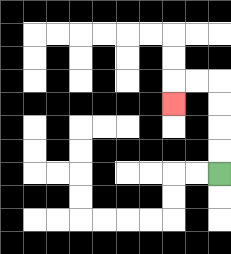{'start': '[9, 7]', 'end': '[7, 4]', 'path_directions': 'U,U,U,U,L,L,D', 'path_coordinates': '[[9, 7], [9, 6], [9, 5], [9, 4], [9, 3], [8, 3], [7, 3], [7, 4]]'}